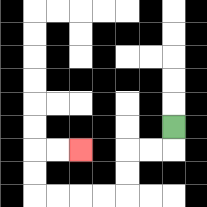{'start': '[7, 5]', 'end': '[3, 6]', 'path_directions': 'D,L,L,D,D,L,L,L,L,U,U,R,R', 'path_coordinates': '[[7, 5], [7, 6], [6, 6], [5, 6], [5, 7], [5, 8], [4, 8], [3, 8], [2, 8], [1, 8], [1, 7], [1, 6], [2, 6], [3, 6]]'}